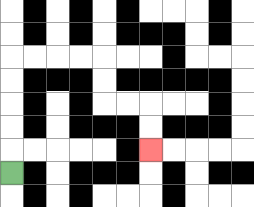{'start': '[0, 7]', 'end': '[6, 6]', 'path_directions': 'U,U,U,U,U,R,R,R,R,D,D,R,R,D,D', 'path_coordinates': '[[0, 7], [0, 6], [0, 5], [0, 4], [0, 3], [0, 2], [1, 2], [2, 2], [3, 2], [4, 2], [4, 3], [4, 4], [5, 4], [6, 4], [6, 5], [6, 6]]'}